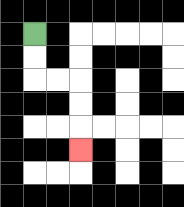{'start': '[1, 1]', 'end': '[3, 6]', 'path_directions': 'D,D,R,R,D,D,D', 'path_coordinates': '[[1, 1], [1, 2], [1, 3], [2, 3], [3, 3], [3, 4], [3, 5], [3, 6]]'}